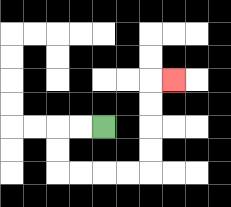{'start': '[4, 5]', 'end': '[7, 3]', 'path_directions': 'L,L,D,D,R,R,R,R,U,U,U,U,R', 'path_coordinates': '[[4, 5], [3, 5], [2, 5], [2, 6], [2, 7], [3, 7], [4, 7], [5, 7], [6, 7], [6, 6], [6, 5], [6, 4], [6, 3], [7, 3]]'}